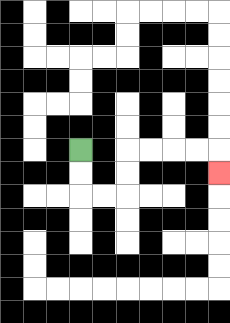{'start': '[3, 6]', 'end': '[9, 7]', 'path_directions': 'D,D,R,R,U,U,R,R,R,R,D', 'path_coordinates': '[[3, 6], [3, 7], [3, 8], [4, 8], [5, 8], [5, 7], [5, 6], [6, 6], [7, 6], [8, 6], [9, 6], [9, 7]]'}